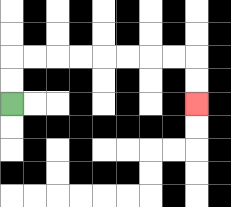{'start': '[0, 4]', 'end': '[8, 4]', 'path_directions': 'U,U,R,R,R,R,R,R,R,R,D,D', 'path_coordinates': '[[0, 4], [0, 3], [0, 2], [1, 2], [2, 2], [3, 2], [4, 2], [5, 2], [6, 2], [7, 2], [8, 2], [8, 3], [8, 4]]'}